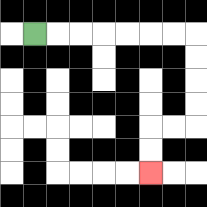{'start': '[1, 1]', 'end': '[6, 7]', 'path_directions': 'R,R,R,R,R,R,R,D,D,D,D,L,L,D,D', 'path_coordinates': '[[1, 1], [2, 1], [3, 1], [4, 1], [5, 1], [6, 1], [7, 1], [8, 1], [8, 2], [8, 3], [8, 4], [8, 5], [7, 5], [6, 5], [6, 6], [6, 7]]'}